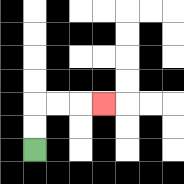{'start': '[1, 6]', 'end': '[4, 4]', 'path_directions': 'U,U,R,R,R', 'path_coordinates': '[[1, 6], [1, 5], [1, 4], [2, 4], [3, 4], [4, 4]]'}